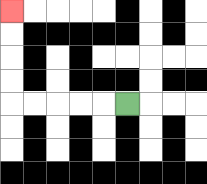{'start': '[5, 4]', 'end': '[0, 0]', 'path_directions': 'L,L,L,L,L,U,U,U,U', 'path_coordinates': '[[5, 4], [4, 4], [3, 4], [2, 4], [1, 4], [0, 4], [0, 3], [0, 2], [0, 1], [0, 0]]'}